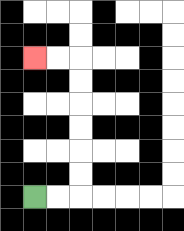{'start': '[1, 8]', 'end': '[1, 2]', 'path_directions': 'R,R,U,U,U,U,U,U,L,L', 'path_coordinates': '[[1, 8], [2, 8], [3, 8], [3, 7], [3, 6], [3, 5], [3, 4], [3, 3], [3, 2], [2, 2], [1, 2]]'}